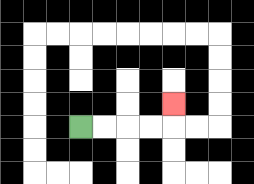{'start': '[3, 5]', 'end': '[7, 4]', 'path_directions': 'R,R,R,R,U', 'path_coordinates': '[[3, 5], [4, 5], [5, 5], [6, 5], [7, 5], [7, 4]]'}